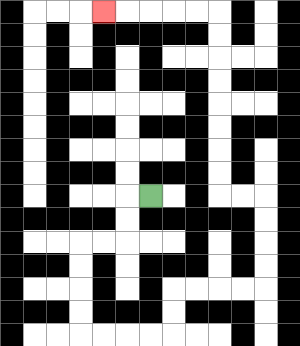{'start': '[6, 8]', 'end': '[4, 0]', 'path_directions': 'L,D,D,L,L,D,D,D,D,R,R,R,R,U,U,R,R,R,R,U,U,U,U,L,L,U,U,U,U,U,U,U,U,L,L,L,L,L', 'path_coordinates': '[[6, 8], [5, 8], [5, 9], [5, 10], [4, 10], [3, 10], [3, 11], [3, 12], [3, 13], [3, 14], [4, 14], [5, 14], [6, 14], [7, 14], [7, 13], [7, 12], [8, 12], [9, 12], [10, 12], [11, 12], [11, 11], [11, 10], [11, 9], [11, 8], [10, 8], [9, 8], [9, 7], [9, 6], [9, 5], [9, 4], [9, 3], [9, 2], [9, 1], [9, 0], [8, 0], [7, 0], [6, 0], [5, 0], [4, 0]]'}